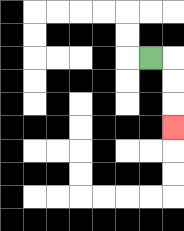{'start': '[6, 2]', 'end': '[7, 5]', 'path_directions': 'R,D,D,D', 'path_coordinates': '[[6, 2], [7, 2], [7, 3], [7, 4], [7, 5]]'}